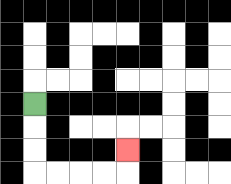{'start': '[1, 4]', 'end': '[5, 6]', 'path_directions': 'D,D,D,R,R,R,R,U', 'path_coordinates': '[[1, 4], [1, 5], [1, 6], [1, 7], [2, 7], [3, 7], [4, 7], [5, 7], [5, 6]]'}